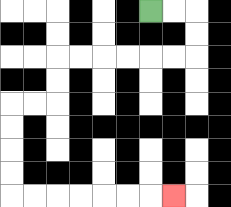{'start': '[6, 0]', 'end': '[7, 8]', 'path_directions': 'R,R,D,D,L,L,L,L,L,L,D,D,L,L,D,D,D,D,R,R,R,R,R,R,R', 'path_coordinates': '[[6, 0], [7, 0], [8, 0], [8, 1], [8, 2], [7, 2], [6, 2], [5, 2], [4, 2], [3, 2], [2, 2], [2, 3], [2, 4], [1, 4], [0, 4], [0, 5], [0, 6], [0, 7], [0, 8], [1, 8], [2, 8], [3, 8], [4, 8], [5, 8], [6, 8], [7, 8]]'}